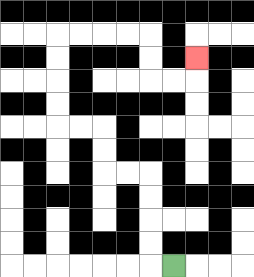{'start': '[7, 11]', 'end': '[8, 2]', 'path_directions': 'L,U,U,U,U,L,L,U,U,L,L,U,U,U,U,R,R,R,R,D,D,R,R,U', 'path_coordinates': '[[7, 11], [6, 11], [6, 10], [6, 9], [6, 8], [6, 7], [5, 7], [4, 7], [4, 6], [4, 5], [3, 5], [2, 5], [2, 4], [2, 3], [2, 2], [2, 1], [3, 1], [4, 1], [5, 1], [6, 1], [6, 2], [6, 3], [7, 3], [8, 3], [8, 2]]'}